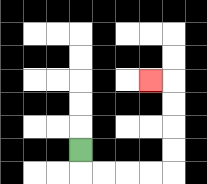{'start': '[3, 6]', 'end': '[6, 3]', 'path_directions': 'D,R,R,R,R,U,U,U,U,L', 'path_coordinates': '[[3, 6], [3, 7], [4, 7], [5, 7], [6, 7], [7, 7], [7, 6], [7, 5], [7, 4], [7, 3], [6, 3]]'}